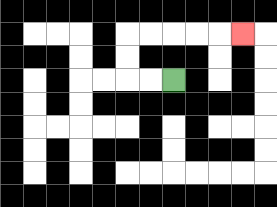{'start': '[7, 3]', 'end': '[10, 1]', 'path_directions': 'L,L,U,U,R,R,R,R,R', 'path_coordinates': '[[7, 3], [6, 3], [5, 3], [5, 2], [5, 1], [6, 1], [7, 1], [8, 1], [9, 1], [10, 1]]'}